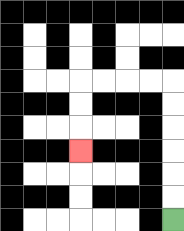{'start': '[7, 9]', 'end': '[3, 6]', 'path_directions': 'U,U,U,U,U,U,L,L,L,L,D,D,D', 'path_coordinates': '[[7, 9], [7, 8], [7, 7], [7, 6], [7, 5], [7, 4], [7, 3], [6, 3], [5, 3], [4, 3], [3, 3], [3, 4], [3, 5], [3, 6]]'}